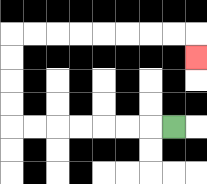{'start': '[7, 5]', 'end': '[8, 2]', 'path_directions': 'L,L,L,L,L,L,L,U,U,U,U,R,R,R,R,R,R,R,R,D', 'path_coordinates': '[[7, 5], [6, 5], [5, 5], [4, 5], [3, 5], [2, 5], [1, 5], [0, 5], [0, 4], [0, 3], [0, 2], [0, 1], [1, 1], [2, 1], [3, 1], [4, 1], [5, 1], [6, 1], [7, 1], [8, 1], [8, 2]]'}